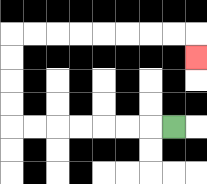{'start': '[7, 5]', 'end': '[8, 2]', 'path_directions': 'L,L,L,L,L,L,L,U,U,U,U,R,R,R,R,R,R,R,R,D', 'path_coordinates': '[[7, 5], [6, 5], [5, 5], [4, 5], [3, 5], [2, 5], [1, 5], [0, 5], [0, 4], [0, 3], [0, 2], [0, 1], [1, 1], [2, 1], [3, 1], [4, 1], [5, 1], [6, 1], [7, 1], [8, 1], [8, 2]]'}